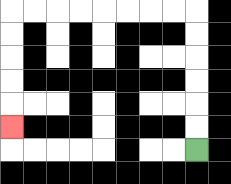{'start': '[8, 6]', 'end': '[0, 5]', 'path_directions': 'U,U,U,U,U,U,L,L,L,L,L,L,L,L,D,D,D,D,D', 'path_coordinates': '[[8, 6], [8, 5], [8, 4], [8, 3], [8, 2], [8, 1], [8, 0], [7, 0], [6, 0], [5, 0], [4, 0], [3, 0], [2, 0], [1, 0], [0, 0], [0, 1], [0, 2], [0, 3], [0, 4], [0, 5]]'}